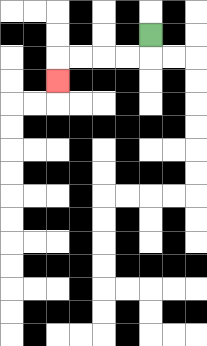{'start': '[6, 1]', 'end': '[2, 3]', 'path_directions': 'D,L,L,L,L,D', 'path_coordinates': '[[6, 1], [6, 2], [5, 2], [4, 2], [3, 2], [2, 2], [2, 3]]'}